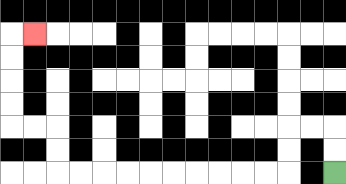{'start': '[14, 7]', 'end': '[1, 1]', 'path_directions': 'U,U,L,L,D,D,L,L,L,L,L,L,L,L,L,L,U,U,L,L,U,U,U,U,R', 'path_coordinates': '[[14, 7], [14, 6], [14, 5], [13, 5], [12, 5], [12, 6], [12, 7], [11, 7], [10, 7], [9, 7], [8, 7], [7, 7], [6, 7], [5, 7], [4, 7], [3, 7], [2, 7], [2, 6], [2, 5], [1, 5], [0, 5], [0, 4], [0, 3], [0, 2], [0, 1], [1, 1]]'}